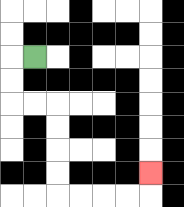{'start': '[1, 2]', 'end': '[6, 7]', 'path_directions': 'L,D,D,R,R,D,D,D,D,R,R,R,R,U', 'path_coordinates': '[[1, 2], [0, 2], [0, 3], [0, 4], [1, 4], [2, 4], [2, 5], [2, 6], [2, 7], [2, 8], [3, 8], [4, 8], [5, 8], [6, 8], [6, 7]]'}